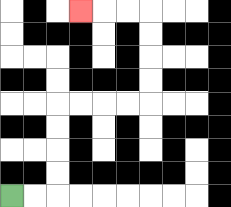{'start': '[0, 8]', 'end': '[3, 0]', 'path_directions': 'R,R,U,U,U,U,R,R,R,R,U,U,U,U,L,L,L', 'path_coordinates': '[[0, 8], [1, 8], [2, 8], [2, 7], [2, 6], [2, 5], [2, 4], [3, 4], [4, 4], [5, 4], [6, 4], [6, 3], [6, 2], [6, 1], [6, 0], [5, 0], [4, 0], [3, 0]]'}